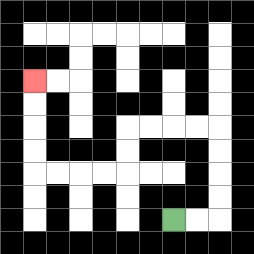{'start': '[7, 9]', 'end': '[1, 3]', 'path_directions': 'R,R,U,U,U,U,L,L,L,L,D,D,L,L,L,L,U,U,U,U', 'path_coordinates': '[[7, 9], [8, 9], [9, 9], [9, 8], [9, 7], [9, 6], [9, 5], [8, 5], [7, 5], [6, 5], [5, 5], [5, 6], [5, 7], [4, 7], [3, 7], [2, 7], [1, 7], [1, 6], [1, 5], [1, 4], [1, 3]]'}